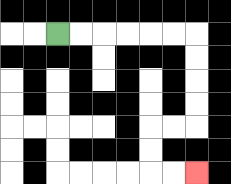{'start': '[2, 1]', 'end': '[8, 7]', 'path_directions': 'R,R,R,R,R,R,D,D,D,D,L,L,D,D,R,R', 'path_coordinates': '[[2, 1], [3, 1], [4, 1], [5, 1], [6, 1], [7, 1], [8, 1], [8, 2], [8, 3], [8, 4], [8, 5], [7, 5], [6, 5], [6, 6], [6, 7], [7, 7], [8, 7]]'}